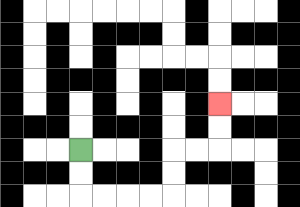{'start': '[3, 6]', 'end': '[9, 4]', 'path_directions': 'D,D,R,R,R,R,U,U,R,R,U,U', 'path_coordinates': '[[3, 6], [3, 7], [3, 8], [4, 8], [5, 8], [6, 8], [7, 8], [7, 7], [7, 6], [8, 6], [9, 6], [9, 5], [9, 4]]'}